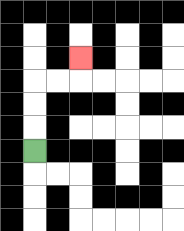{'start': '[1, 6]', 'end': '[3, 2]', 'path_directions': 'U,U,U,R,R,U', 'path_coordinates': '[[1, 6], [1, 5], [1, 4], [1, 3], [2, 3], [3, 3], [3, 2]]'}